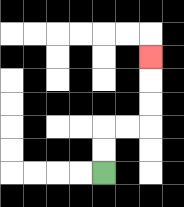{'start': '[4, 7]', 'end': '[6, 2]', 'path_directions': 'U,U,R,R,U,U,U', 'path_coordinates': '[[4, 7], [4, 6], [4, 5], [5, 5], [6, 5], [6, 4], [6, 3], [6, 2]]'}